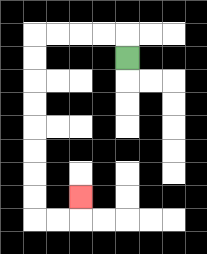{'start': '[5, 2]', 'end': '[3, 8]', 'path_directions': 'U,L,L,L,L,D,D,D,D,D,D,D,D,R,R,U', 'path_coordinates': '[[5, 2], [5, 1], [4, 1], [3, 1], [2, 1], [1, 1], [1, 2], [1, 3], [1, 4], [1, 5], [1, 6], [1, 7], [1, 8], [1, 9], [2, 9], [3, 9], [3, 8]]'}